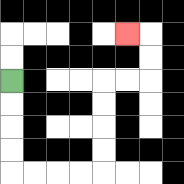{'start': '[0, 3]', 'end': '[5, 1]', 'path_directions': 'D,D,D,D,R,R,R,R,U,U,U,U,R,R,U,U,L', 'path_coordinates': '[[0, 3], [0, 4], [0, 5], [0, 6], [0, 7], [1, 7], [2, 7], [3, 7], [4, 7], [4, 6], [4, 5], [4, 4], [4, 3], [5, 3], [6, 3], [6, 2], [6, 1], [5, 1]]'}